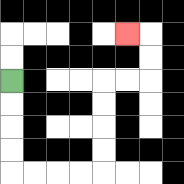{'start': '[0, 3]', 'end': '[5, 1]', 'path_directions': 'D,D,D,D,R,R,R,R,U,U,U,U,R,R,U,U,L', 'path_coordinates': '[[0, 3], [0, 4], [0, 5], [0, 6], [0, 7], [1, 7], [2, 7], [3, 7], [4, 7], [4, 6], [4, 5], [4, 4], [4, 3], [5, 3], [6, 3], [6, 2], [6, 1], [5, 1]]'}